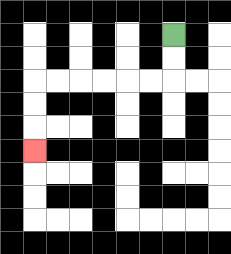{'start': '[7, 1]', 'end': '[1, 6]', 'path_directions': 'D,D,L,L,L,L,L,L,D,D,D', 'path_coordinates': '[[7, 1], [7, 2], [7, 3], [6, 3], [5, 3], [4, 3], [3, 3], [2, 3], [1, 3], [1, 4], [1, 5], [1, 6]]'}